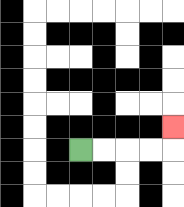{'start': '[3, 6]', 'end': '[7, 5]', 'path_directions': 'R,R,R,R,U', 'path_coordinates': '[[3, 6], [4, 6], [5, 6], [6, 6], [7, 6], [7, 5]]'}